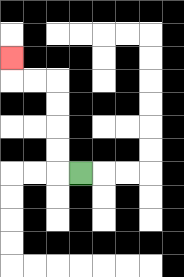{'start': '[3, 7]', 'end': '[0, 2]', 'path_directions': 'L,U,U,U,U,L,L,U', 'path_coordinates': '[[3, 7], [2, 7], [2, 6], [2, 5], [2, 4], [2, 3], [1, 3], [0, 3], [0, 2]]'}